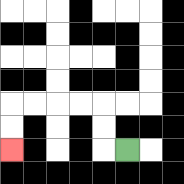{'start': '[5, 6]', 'end': '[0, 6]', 'path_directions': 'L,U,U,L,L,L,L,D,D', 'path_coordinates': '[[5, 6], [4, 6], [4, 5], [4, 4], [3, 4], [2, 4], [1, 4], [0, 4], [0, 5], [0, 6]]'}